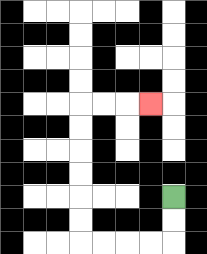{'start': '[7, 8]', 'end': '[6, 4]', 'path_directions': 'D,D,L,L,L,L,U,U,U,U,U,U,R,R,R', 'path_coordinates': '[[7, 8], [7, 9], [7, 10], [6, 10], [5, 10], [4, 10], [3, 10], [3, 9], [3, 8], [3, 7], [3, 6], [3, 5], [3, 4], [4, 4], [5, 4], [6, 4]]'}